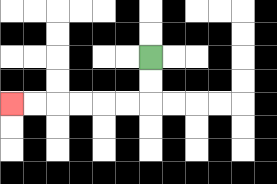{'start': '[6, 2]', 'end': '[0, 4]', 'path_directions': 'D,D,L,L,L,L,L,L', 'path_coordinates': '[[6, 2], [6, 3], [6, 4], [5, 4], [4, 4], [3, 4], [2, 4], [1, 4], [0, 4]]'}